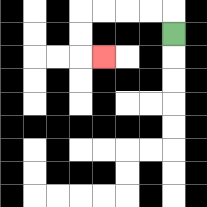{'start': '[7, 1]', 'end': '[4, 2]', 'path_directions': 'U,L,L,L,L,D,D,R', 'path_coordinates': '[[7, 1], [7, 0], [6, 0], [5, 0], [4, 0], [3, 0], [3, 1], [3, 2], [4, 2]]'}